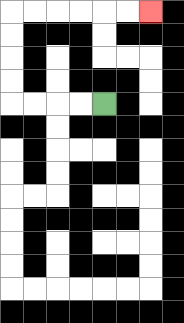{'start': '[4, 4]', 'end': '[6, 0]', 'path_directions': 'L,L,L,L,U,U,U,U,R,R,R,R,R,R', 'path_coordinates': '[[4, 4], [3, 4], [2, 4], [1, 4], [0, 4], [0, 3], [0, 2], [0, 1], [0, 0], [1, 0], [2, 0], [3, 0], [4, 0], [5, 0], [6, 0]]'}